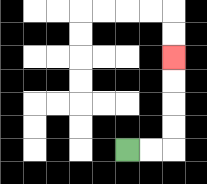{'start': '[5, 6]', 'end': '[7, 2]', 'path_directions': 'R,R,U,U,U,U', 'path_coordinates': '[[5, 6], [6, 6], [7, 6], [7, 5], [7, 4], [7, 3], [7, 2]]'}